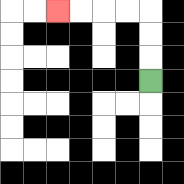{'start': '[6, 3]', 'end': '[2, 0]', 'path_directions': 'U,U,U,L,L,L,L', 'path_coordinates': '[[6, 3], [6, 2], [6, 1], [6, 0], [5, 0], [4, 0], [3, 0], [2, 0]]'}